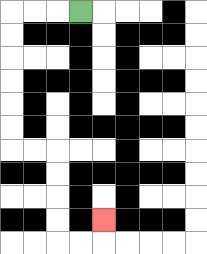{'start': '[3, 0]', 'end': '[4, 9]', 'path_directions': 'L,L,L,D,D,D,D,D,D,R,R,D,D,D,D,R,R,U', 'path_coordinates': '[[3, 0], [2, 0], [1, 0], [0, 0], [0, 1], [0, 2], [0, 3], [0, 4], [0, 5], [0, 6], [1, 6], [2, 6], [2, 7], [2, 8], [2, 9], [2, 10], [3, 10], [4, 10], [4, 9]]'}